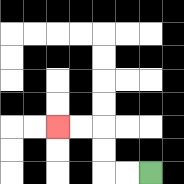{'start': '[6, 7]', 'end': '[2, 5]', 'path_directions': 'L,L,U,U,L,L', 'path_coordinates': '[[6, 7], [5, 7], [4, 7], [4, 6], [4, 5], [3, 5], [2, 5]]'}